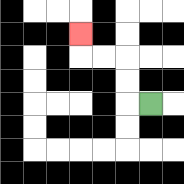{'start': '[6, 4]', 'end': '[3, 1]', 'path_directions': 'L,U,U,L,L,U', 'path_coordinates': '[[6, 4], [5, 4], [5, 3], [5, 2], [4, 2], [3, 2], [3, 1]]'}